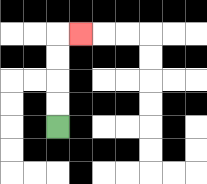{'start': '[2, 5]', 'end': '[3, 1]', 'path_directions': 'U,U,U,U,R', 'path_coordinates': '[[2, 5], [2, 4], [2, 3], [2, 2], [2, 1], [3, 1]]'}